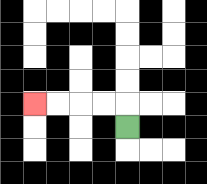{'start': '[5, 5]', 'end': '[1, 4]', 'path_directions': 'U,L,L,L,L', 'path_coordinates': '[[5, 5], [5, 4], [4, 4], [3, 4], [2, 4], [1, 4]]'}